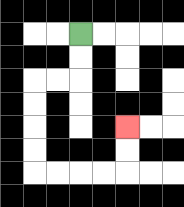{'start': '[3, 1]', 'end': '[5, 5]', 'path_directions': 'D,D,L,L,D,D,D,D,R,R,R,R,U,U', 'path_coordinates': '[[3, 1], [3, 2], [3, 3], [2, 3], [1, 3], [1, 4], [1, 5], [1, 6], [1, 7], [2, 7], [3, 7], [4, 7], [5, 7], [5, 6], [5, 5]]'}